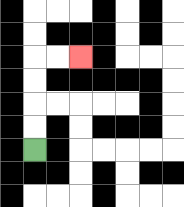{'start': '[1, 6]', 'end': '[3, 2]', 'path_directions': 'U,U,U,U,R,R', 'path_coordinates': '[[1, 6], [1, 5], [1, 4], [1, 3], [1, 2], [2, 2], [3, 2]]'}